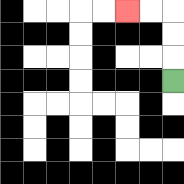{'start': '[7, 3]', 'end': '[5, 0]', 'path_directions': 'U,U,U,L,L', 'path_coordinates': '[[7, 3], [7, 2], [7, 1], [7, 0], [6, 0], [5, 0]]'}